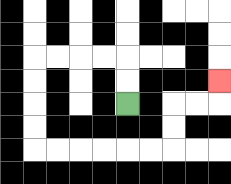{'start': '[5, 4]', 'end': '[9, 3]', 'path_directions': 'U,U,L,L,L,L,D,D,D,D,R,R,R,R,R,R,U,U,R,R,U', 'path_coordinates': '[[5, 4], [5, 3], [5, 2], [4, 2], [3, 2], [2, 2], [1, 2], [1, 3], [1, 4], [1, 5], [1, 6], [2, 6], [3, 6], [4, 6], [5, 6], [6, 6], [7, 6], [7, 5], [7, 4], [8, 4], [9, 4], [9, 3]]'}